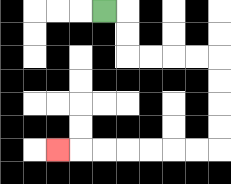{'start': '[4, 0]', 'end': '[2, 6]', 'path_directions': 'R,D,D,R,R,R,R,D,D,D,D,L,L,L,L,L,L,L', 'path_coordinates': '[[4, 0], [5, 0], [5, 1], [5, 2], [6, 2], [7, 2], [8, 2], [9, 2], [9, 3], [9, 4], [9, 5], [9, 6], [8, 6], [7, 6], [6, 6], [5, 6], [4, 6], [3, 6], [2, 6]]'}